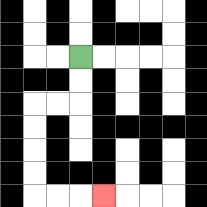{'start': '[3, 2]', 'end': '[4, 8]', 'path_directions': 'D,D,L,L,D,D,D,D,R,R,R', 'path_coordinates': '[[3, 2], [3, 3], [3, 4], [2, 4], [1, 4], [1, 5], [1, 6], [1, 7], [1, 8], [2, 8], [3, 8], [4, 8]]'}